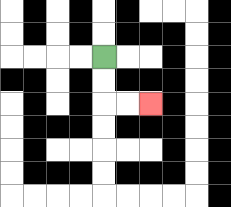{'start': '[4, 2]', 'end': '[6, 4]', 'path_directions': 'D,D,R,R', 'path_coordinates': '[[4, 2], [4, 3], [4, 4], [5, 4], [6, 4]]'}